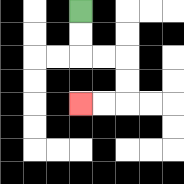{'start': '[3, 0]', 'end': '[3, 4]', 'path_directions': 'D,D,R,R,D,D,L,L', 'path_coordinates': '[[3, 0], [3, 1], [3, 2], [4, 2], [5, 2], [5, 3], [5, 4], [4, 4], [3, 4]]'}